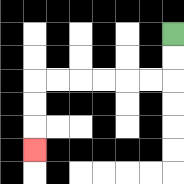{'start': '[7, 1]', 'end': '[1, 6]', 'path_directions': 'D,D,L,L,L,L,L,L,D,D,D', 'path_coordinates': '[[7, 1], [7, 2], [7, 3], [6, 3], [5, 3], [4, 3], [3, 3], [2, 3], [1, 3], [1, 4], [1, 5], [1, 6]]'}